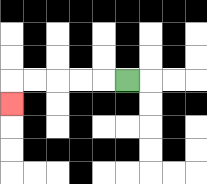{'start': '[5, 3]', 'end': '[0, 4]', 'path_directions': 'L,L,L,L,L,D', 'path_coordinates': '[[5, 3], [4, 3], [3, 3], [2, 3], [1, 3], [0, 3], [0, 4]]'}